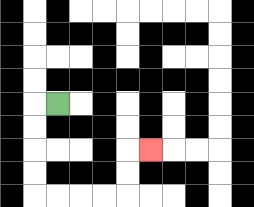{'start': '[2, 4]', 'end': '[6, 6]', 'path_directions': 'L,D,D,D,D,R,R,R,R,U,U,R', 'path_coordinates': '[[2, 4], [1, 4], [1, 5], [1, 6], [1, 7], [1, 8], [2, 8], [3, 8], [4, 8], [5, 8], [5, 7], [5, 6], [6, 6]]'}